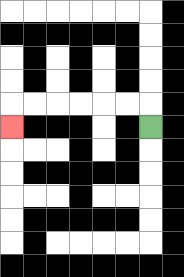{'start': '[6, 5]', 'end': '[0, 5]', 'path_directions': 'U,L,L,L,L,L,L,D', 'path_coordinates': '[[6, 5], [6, 4], [5, 4], [4, 4], [3, 4], [2, 4], [1, 4], [0, 4], [0, 5]]'}